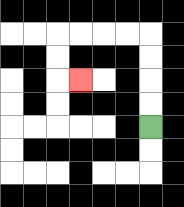{'start': '[6, 5]', 'end': '[3, 3]', 'path_directions': 'U,U,U,U,L,L,L,L,D,D,R', 'path_coordinates': '[[6, 5], [6, 4], [6, 3], [6, 2], [6, 1], [5, 1], [4, 1], [3, 1], [2, 1], [2, 2], [2, 3], [3, 3]]'}